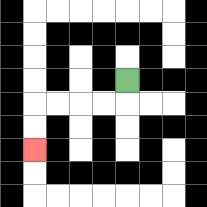{'start': '[5, 3]', 'end': '[1, 6]', 'path_directions': 'D,L,L,L,L,D,D', 'path_coordinates': '[[5, 3], [5, 4], [4, 4], [3, 4], [2, 4], [1, 4], [1, 5], [1, 6]]'}